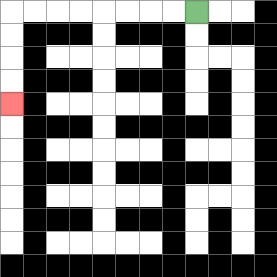{'start': '[8, 0]', 'end': '[0, 4]', 'path_directions': 'L,L,L,L,L,L,L,L,D,D,D,D', 'path_coordinates': '[[8, 0], [7, 0], [6, 0], [5, 0], [4, 0], [3, 0], [2, 0], [1, 0], [0, 0], [0, 1], [0, 2], [0, 3], [0, 4]]'}